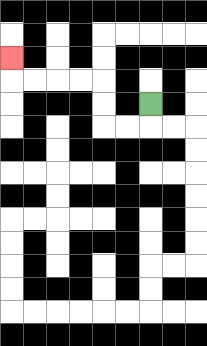{'start': '[6, 4]', 'end': '[0, 2]', 'path_directions': 'D,L,L,U,U,L,L,L,L,U', 'path_coordinates': '[[6, 4], [6, 5], [5, 5], [4, 5], [4, 4], [4, 3], [3, 3], [2, 3], [1, 3], [0, 3], [0, 2]]'}